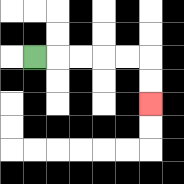{'start': '[1, 2]', 'end': '[6, 4]', 'path_directions': 'R,R,R,R,R,D,D', 'path_coordinates': '[[1, 2], [2, 2], [3, 2], [4, 2], [5, 2], [6, 2], [6, 3], [6, 4]]'}